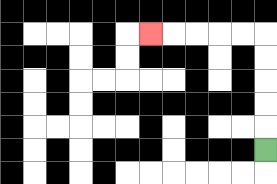{'start': '[11, 6]', 'end': '[6, 1]', 'path_directions': 'U,U,U,U,U,L,L,L,L,L', 'path_coordinates': '[[11, 6], [11, 5], [11, 4], [11, 3], [11, 2], [11, 1], [10, 1], [9, 1], [8, 1], [7, 1], [6, 1]]'}